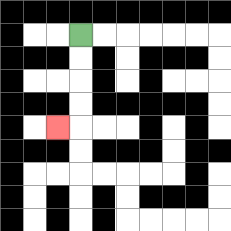{'start': '[3, 1]', 'end': '[2, 5]', 'path_directions': 'D,D,D,D,L', 'path_coordinates': '[[3, 1], [3, 2], [3, 3], [3, 4], [3, 5], [2, 5]]'}